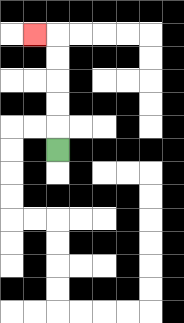{'start': '[2, 6]', 'end': '[1, 1]', 'path_directions': 'U,U,U,U,U,L', 'path_coordinates': '[[2, 6], [2, 5], [2, 4], [2, 3], [2, 2], [2, 1], [1, 1]]'}